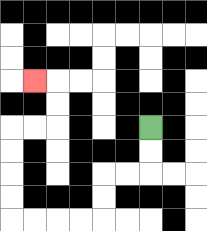{'start': '[6, 5]', 'end': '[1, 3]', 'path_directions': 'D,D,L,L,D,D,L,L,L,L,U,U,U,U,R,R,U,U,L', 'path_coordinates': '[[6, 5], [6, 6], [6, 7], [5, 7], [4, 7], [4, 8], [4, 9], [3, 9], [2, 9], [1, 9], [0, 9], [0, 8], [0, 7], [0, 6], [0, 5], [1, 5], [2, 5], [2, 4], [2, 3], [1, 3]]'}